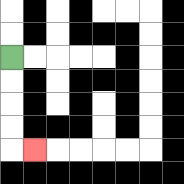{'start': '[0, 2]', 'end': '[1, 6]', 'path_directions': 'D,D,D,D,R', 'path_coordinates': '[[0, 2], [0, 3], [0, 4], [0, 5], [0, 6], [1, 6]]'}